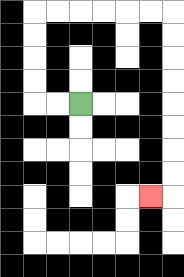{'start': '[3, 4]', 'end': '[6, 8]', 'path_directions': 'L,L,U,U,U,U,R,R,R,R,R,R,D,D,D,D,D,D,D,D,L', 'path_coordinates': '[[3, 4], [2, 4], [1, 4], [1, 3], [1, 2], [1, 1], [1, 0], [2, 0], [3, 0], [4, 0], [5, 0], [6, 0], [7, 0], [7, 1], [7, 2], [7, 3], [7, 4], [7, 5], [7, 6], [7, 7], [7, 8], [6, 8]]'}